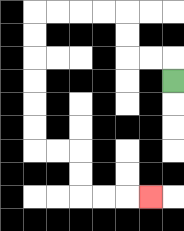{'start': '[7, 3]', 'end': '[6, 8]', 'path_directions': 'U,L,L,U,U,L,L,L,L,D,D,D,D,D,D,R,R,D,D,R,R,R', 'path_coordinates': '[[7, 3], [7, 2], [6, 2], [5, 2], [5, 1], [5, 0], [4, 0], [3, 0], [2, 0], [1, 0], [1, 1], [1, 2], [1, 3], [1, 4], [1, 5], [1, 6], [2, 6], [3, 6], [3, 7], [3, 8], [4, 8], [5, 8], [6, 8]]'}